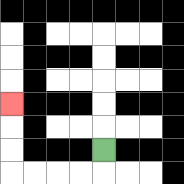{'start': '[4, 6]', 'end': '[0, 4]', 'path_directions': 'D,L,L,L,L,U,U,U', 'path_coordinates': '[[4, 6], [4, 7], [3, 7], [2, 7], [1, 7], [0, 7], [0, 6], [0, 5], [0, 4]]'}